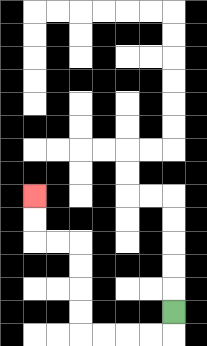{'start': '[7, 13]', 'end': '[1, 8]', 'path_directions': 'D,L,L,L,L,U,U,U,U,L,L,U,U', 'path_coordinates': '[[7, 13], [7, 14], [6, 14], [5, 14], [4, 14], [3, 14], [3, 13], [3, 12], [3, 11], [3, 10], [2, 10], [1, 10], [1, 9], [1, 8]]'}